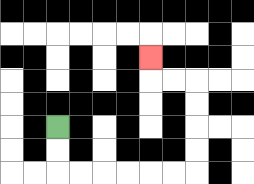{'start': '[2, 5]', 'end': '[6, 2]', 'path_directions': 'D,D,R,R,R,R,R,R,U,U,U,U,L,L,U', 'path_coordinates': '[[2, 5], [2, 6], [2, 7], [3, 7], [4, 7], [5, 7], [6, 7], [7, 7], [8, 7], [8, 6], [8, 5], [8, 4], [8, 3], [7, 3], [6, 3], [6, 2]]'}